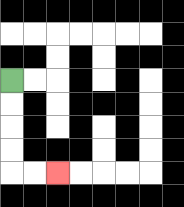{'start': '[0, 3]', 'end': '[2, 7]', 'path_directions': 'D,D,D,D,R,R', 'path_coordinates': '[[0, 3], [0, 4], [0, 5], [0, 6], [0, 7], [1, 7], [2, 7]]'}